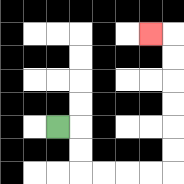{'start': '[2, 5]', 'end': '[6, 1]', 'path_directions': 'R,D,D,R,R,R,R,U,U,U,U,U,U,L', 'path_coordinates': '[[2, 5], [3, 5], [3, 6], [3, 7], [4, 7], [5, 7], [6, 7], [7, 7], [7, 6], [7, 5], [7, 4], [7, 3], [7, 2], [7, 1], [6, 1]]'}